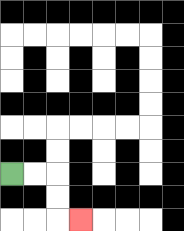{'start': '[0, 7]', 'end': '[3, 9]', 'path_directions': 'R,R,D,D,R', 'path_coordinates': '[[0, 7], [1, 7], [2, 7], [2, 8], [2, 9], [3, 9]]'}